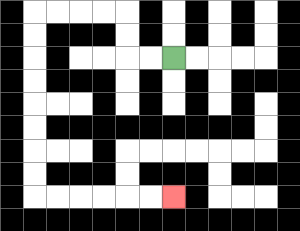{'start': '[7, 2]', 'end': '[7, 8]', 'path_directions': 'L,L,U,U,L,L,L,L,D,D,D,D,D,D,D,D,R,R,R,R,R,R', 'path_coordinates': '[[7, 2], [6, 2], [5, 2], [5, 1], [5, 0], [4, 0], [3, 0], [2, 0], [1, 0], [1, 1], [1, 2], [1, 3], [1, 4], [1, 5], [1, 6], [1, 7], [1, 8], [2, 8], [3, 8], [4, 8], [5, 8], [6, 8], [7, 8]]'}